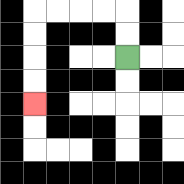{'start': '[5, 2]', 'end': '[1, 4]', 'path_directions': 'U,U,L,L,L,L,D,D,D,D', 'path_coordinates': '[[5, 2], [5, 1], [5, 0], [4, 0], [3, 0], [2, 0], [1, 0], [1, 1], [1, 2], [1, 3], [1, 4]]'}